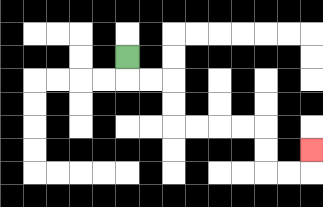{'start': '[5, 2]', 'end': '[13, 6]', 'path_directions': 'D,R,R,D,D,R,R,R,R,D,D,R,R,U', 'path_coordinates': '[[5, 2], [5, 3], [6, 3], [7, 3], [7, 4], [7, 5], [8, 5], [9, 5], [10, 5], [11, 5], [11, 6], [11, 7], [12, 7], [13, 7], [13, 6]]'}